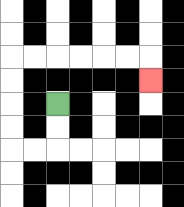{'start': '[2, 4]', 'end': '[6, 3]', 'path_directions': 'D,D,L,L,U,U,U,U,R,R,R,R,R,R,D', 'path_coordinates': '[[2, 4], [2, 5], [2, 6], [1, 6], [0, 6], [0, 5], [0, 4], [0, 3], [0, 2], [1, 2], [2, 2], [3, 2], [4, 2], [5, 2], [6, 2], [6, 3]]'}